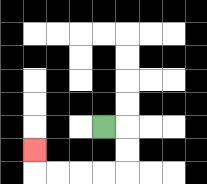{'start': '[4, 5]', 'end': '[1, 6]', 'path_directions': 'R,D,D,L,L,L,L,U', 'path_coordinates': '[[4, 5], [5, 5], [5, 6], [5, 7], [4, 7], [3, 7], [2, 7], [1, 7], [1, 6]]'}